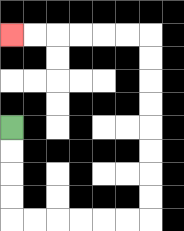{'start': '[0, 5]', 'end': '[0, 1]', 'path_directions': 'D,D,D,D,R,R,R,R,R,R,U,U,U,U,U,U,U,U,L,L,L,L,L,L', 'path_coordinates': '[[0, 5], [0, 6], [0, 7], [0, 8], [0, 9], [1, 9], [2, 9], [3, 9], [4, 9], [5, 9], [6, 9], [6, 8], [6, 7], [6, 6], [6, 5], [6, 4], [6, 3], [6, 2], [6, 1], [5, 1], [4, 1], [3, 1], [2, 1], [1, 1], [0, 1]]'}